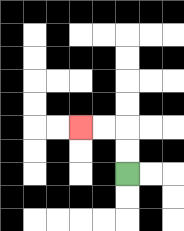{'start': '[5, 7]', 'end': '[3, 5]', 'path_directions': 'U,U,L,L', 'path_coordinates': '[[5, 7], [5, 6], [5, 5], [4, 5], [3, 5]]'}